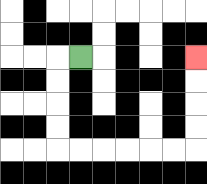{'start': '[3, 2]', 'end': '[8, 2]', 'path_directions': 'L,D,D,D,D,R,R,R,R,R,R,U,U,U,U', 'path_coordinates': '[[3, 2], [2, 2], [2, 3], [2, 4], [2, 5], [2, 6], [3, 6], [4, 6], [5, 6], [6, 6], [7, 6], [8, 6], [8, 5], [8, 4], [8, 3], [8, 2]]'}